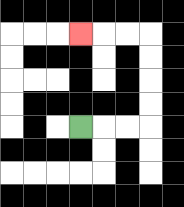{'start': '[3, 5]', 'end': '[3, 1]', 'path_directions': 'R,R,R,U,U,U,U,L,L,L', 'path_coordinates': '[[3, 5], [4, 5], [5, 5], [6, 5], [6, 4], [6, 3], [6, 2], [6, 1], [5, 1], [4, 1], [3, 1]]'}